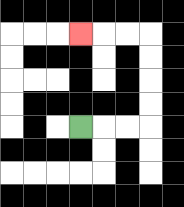{'start': '[3, 5]', 'end': '[3, 1]', 'path_directions': 'R,R,R,U,U,U,U,L,L,L', 'path_coordinates': '[[3, 5], [4, 5], [5, 5], [6, 5], [6, 4], [6, 3], [6, 2], [6, 1], [5, 1], [4, 1], [3, 1]]'}